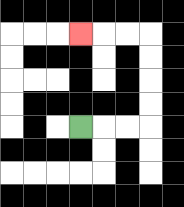{'start': '[3, 5]', 'end': '[3, 1]', 'path_directions': 'R,R,R,U,U,U,U,L,L,L', 'path_coordinates': '[[3, 5], [4, 5], [5, 5], [6, 5], [6, 4], [6, 3], [6, 2], [6, 1], [5, 1], [4, 1], [3, 1]]'}